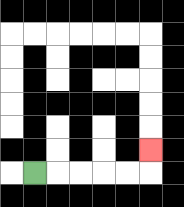{'start': '[1, 7]', 'end': '[6, 6]', 'path_directions': 'R,R,R,R,R,U', 'path_coordinates': '[[1, 7], [2, 7], [3, 7], [4, 7], [5, 7], [6, 7], [6, 6]]'}